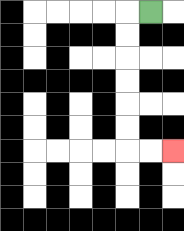{'start': '[6, 0]', 'end': '[7, 6]', 'path_directions': 'L,D,D,D,D,D,D,R,R', 'path_coordinates': '[[6, 0], [5, 0], [5, 1], [5, 2], [5, 3], [5, 4], [5, 5], [5, 6], [6, 6], [7, 6]]'}